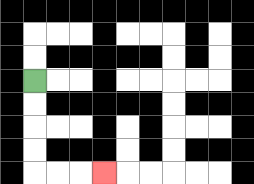{'start': '[1, 3]', 'end': '[4, 7]', 'path_directions': 'D,D,D,D,R,R,R', 'path_coordinates': '[[1, 3], [1, 4], [1, 5], [1, 6], [1, 7], [2, 7], [3, 7], [4, 7]]'}